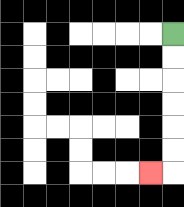{'start': '[7, 1]', 'end': '[6, 7]', 'path_directions': 'D,D,D,D,D,D,L', 'path_coordinates': '[[7, 1], [7, 2], [7, 3], [7, 4], [7, 5], [7, 6], [7, 7], [6, 7]]'}